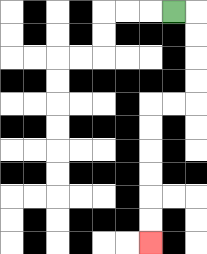{'start': '[7, 0]', 'end': '[6, 10]', 'path_directions': 'R,D,D,D,D,L,L,D,D,D,D,D,D', 'path_coordinates': '[[7, 0], [8, 0], [8, 1], [8, 2], [8, 3], [8, 4], [7, 4], [6, 4], [6, 5], [6, 6], [6, 7], [6, 8], [6, 9], [6, 10]]'}